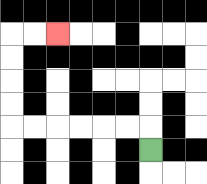{'start': '[6, 6]', 'end': '[2, 1]', 'path_directions': 'U,L,L,L,L,L,L,U,U,U,U,R,R', 'path_coordinates': '[[6, 6], [6, 5], [5, 5], [4, 5], [3, 5], [2, 5], [1, 5], [0, 5], [0, 4], [0, 3], [0, 2], [0, 1], [1, 1], [2, 1]]'}